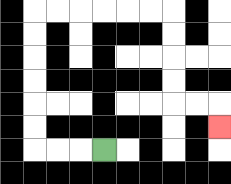{'start': '[4, 6]', 'end': '[9, 5]', 'path_directions': 'L,L,L,U,U,U,U,U,U,R,R,R,R,R,R,D,D,D,D,R,R,D', 'path_coordinates': '[[4, 6], [3, 6], [2, 6], [1, 6], [1, 5], [1, 4], [1, 3], [1, 2], [1, 1], [1, 0], [2, 0], [3, 0], [4, 0], [5, 0], [6, 0], [7, 0], [7, 1], [7, 2], [7, 3], [7, 4], [8, 4], [9, 4], [9, 5]]'}